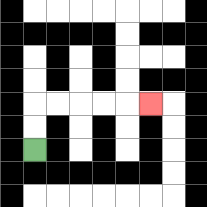{'start': '[1, 6]', 'end': '[6, 4]', 'path_directions': 'U,U,R,R,R,R,R', 'path_coordinates': '[[1, 6], [1, 5], [1, 4], [2, 4], [3, 4], [4, 4], [5, 4], [6, 4]]'}